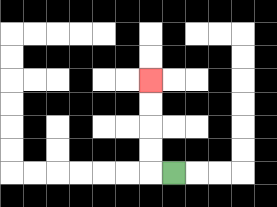{'start': '[7, 7]', 'end': '[6, 3]', 'path_directions': 'L,U,U,U,U', 'path_coordinates': '[[7, 7], [6, 7], [6, 6], [6, 5], [6, 4], [6, 3]]'}